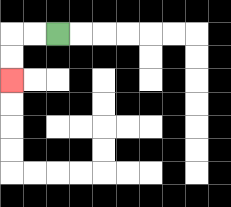{'start': '[2, 1]', 'end': '[0, 3]', 'path_directions': 'L,L,D,D', 'path_coordinates': '[[2, 1], [1, 1], [0, 1], [0, 2], [0, 3]]'}